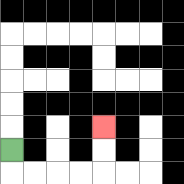{'start': '[0, 6]', 'end': '[4, 5]', 'path_directions': 'D,R,R,R,R,U,U', 'path_coordinates': '[[0, 6], [0, 7], [1, 7], [2, 7], [3, 7], [4, 7], [4, 6], [4, 5]]'}